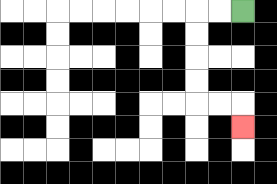{'start': '[10, 0]', 'end': '[10, 5]', 'path_directions': 'L,L,D,D,D,D,R,R,D', 'path_coordinates': '[[10, 0], [9, 0], [8, 0], [8, 1], [8, 2], [8, 3], [8, 4], [9, 4], [10, 4], [10, 5]]'}